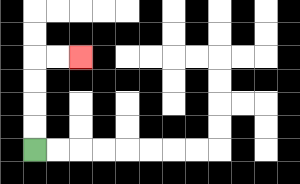{'start': '[1, 6]', 'end': '[3, 2]', 'path_directions': 'U,U,U,U,R,R', 'path_coordinates': '[[1, 6], [1, 5], [1, 4], [1, 3], [1, 2], [2, 2], [3, 2]]'}